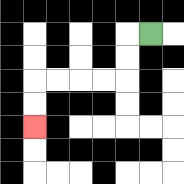{'start': '[6, 1]', 'end': '[1, 5]', 'path_directions': 'L,D,D,L,L,L,L,D,D', 'path_coordinates': '[[6, 1], [5, 1], [5, 2], [5, 3], [4, 3], [3, 3], [2, 3], [1, 3], [1, 4], [1, 5]]'}